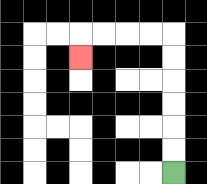{'start': '[7, 7]', 'end': '[3, 2]', 'path_directions': 'U,U,U,U,U,U,L,L,L,L,D', 'path_coordinates': '[[7, 7], [7, 6], [7, 5], [7, 4], [7, 3], [7, 2], [7, 1], [6, 1], [5, 1], [4, 1], [3, 1], [3, 2]]'}